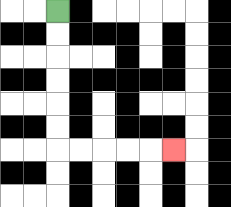{'start': '[2, 0]', 'end': '[7, 6]', 'path_directions': 'D,D,D,D,D,D,R,R,R,R,R', 'path_coordinates': '[[2, 0], [2, 1], [2, 2], [2, 3], [2, 4], [2, 5], [2, 6], [3, 6], [4, 6], [5, 6], [6, 6], [7, 6]]'}